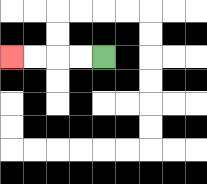{'start': '[4, 2]', 'end': '[0, 2]', 'path_directions': 'L,L,L,L', 'path_coordinates': '[[4, 2], [3, 2], [2, 2], [1, 2], [0, 2]]'}